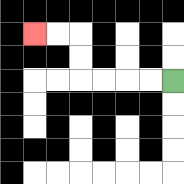{'start': '[7, 3]', 'end': '[1, 1]', 'path_directions': 'L,L,L,L,U,U,L,L', 'path_coordinates': '[[7, 3], [6, 3], [5, 3], [4, 3], [3, 3], [3, 2], [3, 1], [2, 1], [1, 1]]'}